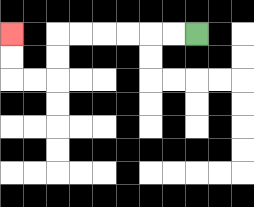{'start': '[8, 1]', 'end': '[0, 1]', 'path_directions': 'L,L,L,L,L,L,D,D,L,L,U,U', 'path_coordinates': '[[8, 1], [7, 1], [6, 1], [5, 1], [4, 1], [3, 1], [2, 1], [2, 2], [2, 3], [1, 3], [0, 3], [0, 2], [0, 1]]'}